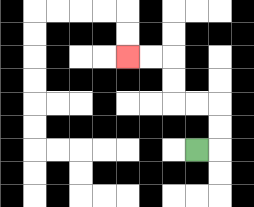{'start': '[8, 6]', 'end': '[5, 2]', 'path_directions': 'R,U,U,L,L,U,U,L,L', 'path_coordinates': '[[8, 6], [9, 6], [9, 5], [9, 4], [8, 4], [7, 4], [7, 3], [7, 2], [6, 2], [5, 2]]'}